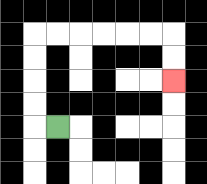{'start': '[2, 5]', 'end': '[7, 3]', 'path_directions': 'L,U,U,U,U,R,R,R,R,R,R,D,D', 'path_coordinates': '[[2, 5], [1, 5], [1, 4], [1, 3], [1, 2], [1, 1], [2, 1], [3, 1], [4, 1], [5, 1], [6, 1], [7, 1], [7, 2], [7, 3]]'}